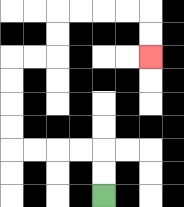{'start': '[4, 8]', 'end': '[6, 2]', 'path_directions': 'U,U,L,L,L,L,U,U,U,U,R,R,U,U,R,R,R,R,D,D', 'path_coordinates': '[[4, 8], [4, 7], [4, 6], [3, 6], [2, 6], [1, 6], [0, 6], [0, 5], [0, 4], [0, 3], [0, 2], [1, 2], [2, 2], [2, 1], [2, 0], [3, 0], [4, 0], [5, 0], [6, 0], [6, 1], [6, 2]]'}